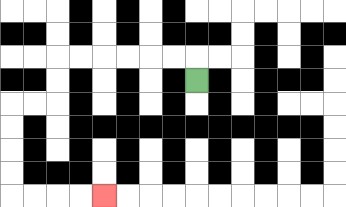{'start': '[8, 3]', 'end': '[4, 8]', 'path_directions': 'U,L,L,L,L,L,L,D,D,L,L,D,D,D,D,R,R,R,R', 'path_coordinates': '[[8, 3], [8, 2], [7, 2], [6, 2], [5, 2], [4, 2], [3, 2], [2, 2], [2, 3], [2, 4], [1, 4], [0, 4], [0, 5], [0, 6], [0, 7], [0, 8], [1, 8], [2, 8], [3, 8], [4, 8]]'}